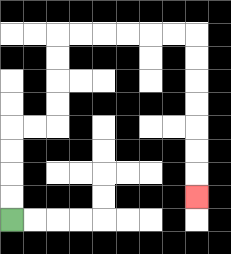{'start': '[0, 9]', 'end': '[8, 8]', 'path_directions': 'U,U,U,U,R,R,U,U,U,U,R,R,R,R,R,R,D,D,D,D,D,D,D', 'path_coordinates': '[[0, 9], [0, 8], [0, 7], [0, 6], [0, 5], [1, 5], [2, 5], [2, 4], [2, 3], [2, 2], [2, 1], [3, 1], [4, 1], [5, 1], [6, 1], [7, 1], [8, 1], [8, 2], [8, 3], [8, 4], [8, 5], [8, 6], [8, 7], [8, 8]]'}